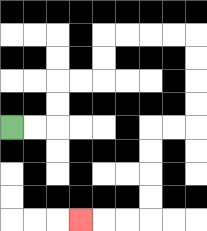{'start': '[0, 5]', 'end': '[3, 9]', 'path_directions': 'R,R,U,U,R,R,U,U,R,R,R,R,D,D,D,D,L,L,D,D,D,D,L,L,L', 'path_coordinates': '[[0, 5], [1, 5], [2, 5], [2, 4], [2, 3], [3, 3], [4, 3], [4, 2], [4, 1], [5, 1], [6, 1], [7, 1], [8, 1], [8, 2], [8, 3], [8, 4], [8, 5], [7, 5], [6, 5], [6, 6], [6, 7], [6, 8], [6, 9], [5, 9], [4, 9], [3, 9]]'}